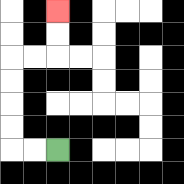{'start': '[2, 6]', 'end': '[2, 0]', 'path_directions': 'L,L,U,U,U,U,R,R,U,U', 'path_coordinates': '[[2, 6], [1, 6], [0, 6], [0, 5], [0, 4], [0, 3], [0, 2], [1, 2], [2, 2], [2, 1], [2, 0]]'}